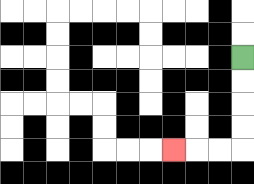{'start': '[10, 2]', 'end': '[7, 6]', 'path_directions': 'D,D,D,D,L,L,L', 'path_coordinates': '[[10, 2], [10, 3], [10, 4], [10, 5], [10, 6], [9, 6], [8, 6], [7, 6]]'}